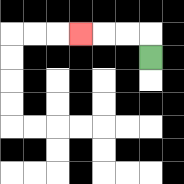{'start': '[6, 2]', 'end': '[3, 1]', 'path_directions': 'U,L,L,L', 'path_coordinates': '[[6, 2], [6, 1], [5, 1], [4, 1], [3, 1]]'}